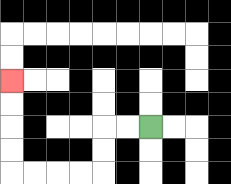{'start': '[6, 5]', 'end': '[0, 3]', 'path_directions': 'L,L,D,D,L,L,L,L,U,U,U,U', 'path_coordinates': '[[6, 5], [5, 5], [4, 5], [4, 6], [4, 7], [3, 7], [2, 7], [1, 7], [0, 7], [0, 6], [0, 5], [0, 4], [0, 3]]'}